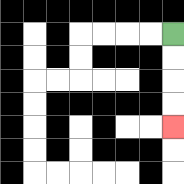{'start': '[7, 1]', 'end': '[7, 5]', 'path_directions': 'D,D,D,D', 'path_coordinates': '[[7, 1], [7, 2], [7, 3], [7, 4], [7, 5]]'}